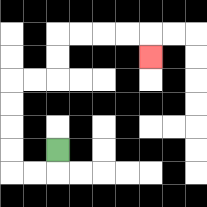{'start': '[2, 6]', 'end': '[6, 2]', 'path_directions': 'D,L,L,U,U,U,U,R,R,U,U,R,R,R,R,D', 'path_coordinates': '[[2, 6], [2, 7], [1, 7], [0, 7], [0, 6], [0, 5], [0, 4], [0, 3], [1, 3], [2, 3], [2, 2], [2, 1], [3, 1], [4, 1], [5, 1], [6, 1], [6, 2]]'}